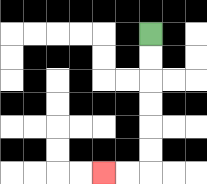{'start': '[6, 1]', 'end': '[4, 7]', 'path_directions': 'D,D,D,D,D,D,L,L', 'path_coordinates': '[[6, 1], [6, 2], [6, 3], [6, 4], [6, 5], [6, 6], [6, 7], [5, 7], [4, 7]]'}